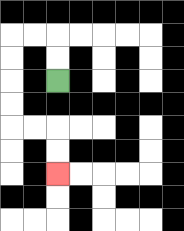{'start': '[2, 3]', 'end': '[2, 7]', 'path_directions': 'U,U,L,L,D,D,D,D,R,R,D,D', 'path_coordinates': '[[2, 3], [2, 2], [2, 1], [1, 1], [0, 1], [0, 2], [0, 3], [0, 4], [0, 5], [1, 5], [2, 5], [2, 6], [2, 7]]'}